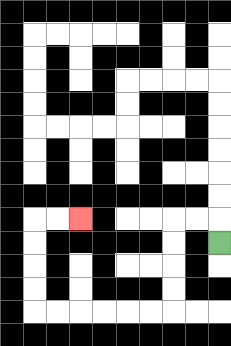{'start': '[9, 10]', 'end': '[3, 9]', 'path_directions': 'U,L,L,D,D,D,D,L,L,L,L,L,L,U,U,U,U,R,R', 'path_coordinates': '[[9, 10], [9, 9], [8, 9], [7, 9], [7, 10], [7, 11], [7, 12], [7, 13], [6, 13], [5, 13], [4, 13], [3, 13], [2, 13], [1, 13], [1, 12], [1, 11], [1, 10], [1, 9], [2, 9], [3, 9]]'}